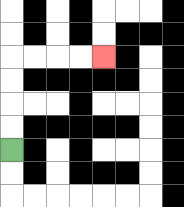{'start': '[0, 6]', 'end': '[4, 2]', 'path_directions': 'U,U,U,U,R,R,R,R', 'path_coordinates': '[[0, 6], [0, 5], [0, 4], [0, 3], [0, 2], [1, 2], [2, 2], [3, 2], [4, 2]]'}